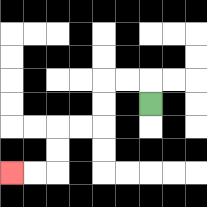{'start': '[6, 4]', 'end': '[0, 7]', 'path_directions': 'U,L,L,D,D,L,L,D,D,L,L', 'path_coordinates': '[[6, 4], [6, 3], [5, 3], [4, 3], [4, 4], [4, 5], [3, 5], [2, 5], [2, 6], [2, 7], [1, 7], [0, 7]]'}